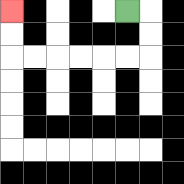{'start': '[5, 0]', 'end': '[0, 0]', 'path_directions': 'R,D,D,L,L,L,L,L,L,U,U', 'path_coordinates': '[[5, 0], [6, 0], [6, 1], [6, 2], [5, 2], [4, 2], [3, 2], [2, 2], [1, 2], [0, 2], [0, 1], [0, 0]]'}